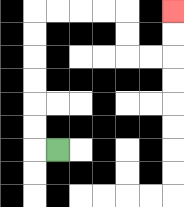{'start': '[2, 6]', 'end': '[7, 0]', 'path_directions': 'L,U,U,U,U,U,U,R,R,R,R,D,D,R,R,U,U', 'path_coordinates': '[[2, 6], [1, 6], [1, 5], [1, 4], [1, 3], [1, 2], [1, 1], [1, 0], [2, 0], [3, 0], [4, 0], [5, 0], [5, 1], [5, 2], [6, 2], [7, 2], [7, 1], [7, 0]]'}